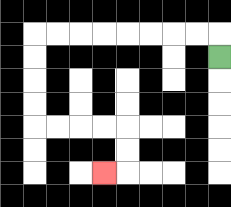{'start': '[9, 2]', 'end': '[4, 7]', 'path_directions': 'U,L,L,L,L,L,L,L,L,D,D,D,D,R,R,R,R,D,D,L', 'path_coordinates': '[[9, 2], [9, 1], [8, 1], [7, 1], [6, 1], [5, 1], [4, 1], [3, 1], [2, 1], [1, 1], [1, 2], [1, 3], [1, 4], [1, 5], [2, 5], [3, 5], [4, 5], [5, 5], [5, 6], [5, 7], [4, 7]]'}